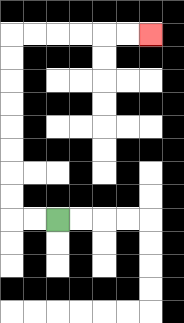{'start': '[2, 9]', 'end': '[6, 1]', 'path_directions': 'L,L,U,U,U,U,U,U,U,U,R,R,R,R,R,R', 'path_coordinates': '[[2, 9], [1, 9], [0, 9], [0, 8], [0, 7], [0, 6], [0, 5], [0, 4], [0, 3], [0, 2], [0, 1], [1, 1], [2, 1], [3, 1], [4, 1], [5, 1], [6, 1]]'}